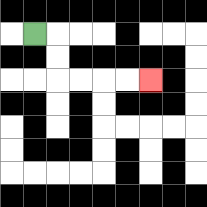{'start': '[1, 1]', 'end': '[6, 3]', 'path_directions': 'R,D,D,R,R,R,R', 'path_coordinates': '[[1, 1], [2, 1], [2, 2], [2, 3], [3, 3], [4, 3], [5, 3], [6, 3]]'}